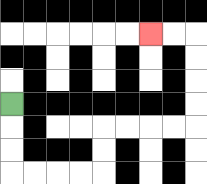{'start': '[0, 4]', 'end': '[6, 1]', 'path_directions': 'D,D,D,R,R,R,R,U,U,R,R,R,R,U,U,U,U,L,L', 'path_coordinates': '[[0, 4], [0, 5], [0, 6], [0, 7], [1, 7], [2, 7], [3, 7], [4, 7], [4, 6], [4, 5], [5, 5], [6, 5], [7, 5], [8, 5], [8, 4], [8, 3], [8, 2], [8, 1], [7, 1], [6, 1]]'}